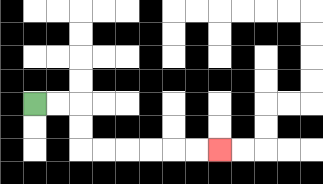{'start': '[1, 4]', 'end': '[9, 6]', 'path_directions': 'R,R,D,D,R,R,R,R,R,R', 'path_coordinates': '[[1, 4], [2, 4], [3, 4], [3, 5], [3, 6], [4, 6], [5, 6], [6, 6], [7, 6], [8, 6], [9, 6]]'}